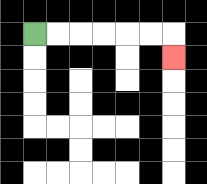{'start': '[1, 1]', 'end': '[7, 2]', 'path_directions': 'R,R,R,R,R,R,D', 'path_coordinates': '[[1, 1], [2, 1], [3, 1], [4, 1], [5, 1], [6, 1], [7, 1], [7, 2]]'}